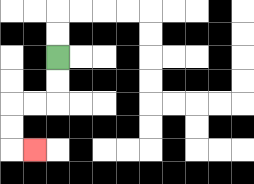{'start': '[2, 2]', 'end': '[1, 6]', 'path_directions': 'D,D,L,L,D,D,R', 'path_coordinates': '[[2, 2], [2, 3], [2, 4], [1, 4], [0, 4], [0, 5], [0, 6], [1, 6]]'}